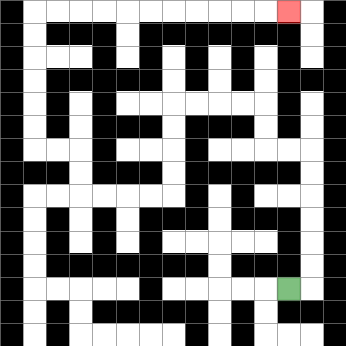{'start': '[12, 12]', 'end': '[12, 0]', 'path_directions': 'R,U,U,U,U,U,U,L,L,U,U,L,L,L,L,D,D,D,D,L,L,L,L,U,U,L,L,U,U,U,U,U,U,R,R,R,R,R,R,R,R,R,R,R', 'path_coordinates': '[[12, 12], [13, 12], [13, 11], [13, 10], [13, 9], [13, 8], [13, 7], [13, 6], [12, 6], [11, 6], [11, 5], [11, 4], [10, 4], [9, 4], [8, 4], [7, 4], [7, 5], [7, 6], [7, 7], [7, 8], [6, 8], [5, 8], [4, 8], [3, 8], [3, 7], [3, 6], [2, 6], [1, 6], [1, 5], [1, 4], [1, 3], [1, 2], [1, 1], [1, 0], [2, 0], [3, 0], [4, 0], [5, 0], [6, 0], [7, 0], [8, 0], [9, 0], [10, 0], [11, 0], [12, 0]]'}